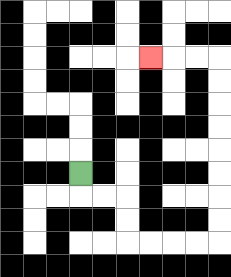{'start': '[3, 7]', 'end': '[6, 2]', 'path_directions': 'D,R,R,D,D,R,R,R,R,U,U,U,U,U,U,U,U,L,L,L', 'path_coordinates': '[[3, 7], [3, 8], [4, 8], [5, 8], [5, 9], [5, 10], [6, 10], [7, 10], [8, 10], [9, 10], [9, 9], [9, 8], [9, 7], [9, 6], [9, 5], [9, 4], [9, 3], [9, 2], [8, 2], [7, 2], [6, 2]]'}